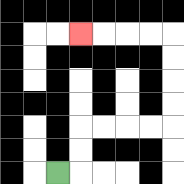{'start': '[2, 7]', 'end': '[3, 1]', 'path_directions': 'R,U,U,R,R,R,R,U,U,U,U,L,L,L,L', 'path_coordinates': '[[2, 7], [3, 7], [3, 6], [3, 5], [4, 5], [5, 5], [6, 5], [7, 5], [7, 4], [7, 3], [7, 2], [7, 1], [6, 1], [5, 1], [4, 1], [3, 1]]'}